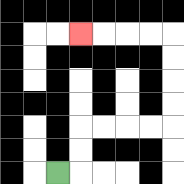{'start': '[2, 7]', 'end': '[3, 1]', 'path_directions': 'R,U,U,R,R,R,R,U,U,U,U,L,L,L,L', 'path_coordinates': '[[2, 7], [3, 7], [3, 6], [3, 5], [4, 5], [5, 5], [6, 5], [7, 5], [7, 4], [7, 3], [7, 2], [7, 1], [6, 1], [5, 1], [4, 1], [3, 1]]'}